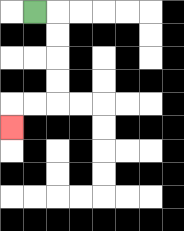{'start': '[1, 0]', 'end': '[0, 5]', 'path_directions': 'R,D,D,D,D,L,L,D', 'path_coordinates': '[[1, 0], [2, 0], [2, 1], [2, 2], [2, 3], [2, 4], [1, 4], [0, 4], [0, 5]]'}